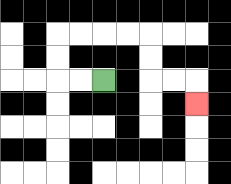{'start': '[4, 3]', 'end': '[8, 4]', 'path_directions': 'L,L,U,U,R,R,R,R,D,D,R,R,D', 'path_coordinates': '[[4, 3], [3, 3], [2, 3], [2, 2], [2, 1], [3, 1], [4, 1], [5, 1], [6, 1], [6, 2], [6, 3], [7, 3], [8, 3], [8, 4]]'}